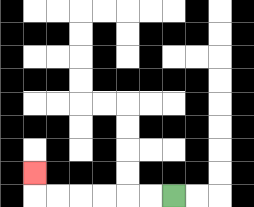{'start': '[7, 8]', 'end': '[1, 7]', 'path_directions': 'L,L,L,L,L,L,U', 'path_coordinates': '[[7, 8], [6, 8], [5, 8], [4, 8], [3, 8], [2, 8], [1, 8], [1, 7]]'}